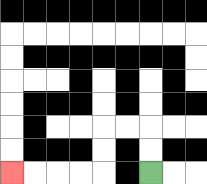{'start': '[6, 7]', 'end': '[0, 7]', 'path_directions': 'U,U,L,L,D,D,L,L,L,L', 'path_coordinates': '[[6, 7], [6, 6], [6, 5], [5, 5], [4, 5], [4, 6], [4, 7], [3, 7], [2, 7], [1, 7], [0, 7]]'}